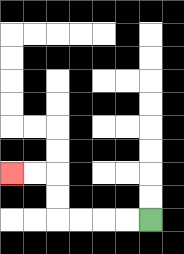{'start': '[6, 9]', 'end': '[0, 7]', 'path_directions': 'L,L,L,L,U,U,L,L', 'path_coordinates': '[[6, 9], [5, 9], [4, 9], [3, 9], [2, 9], [2, 8], [2, 7], [1, 7], [0, 7]]'}